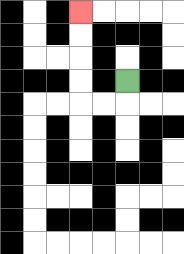{'start': '[5, 3]', 'end': '[3, 0]', 'path_directions': 'D,L,L,U,U,U,U', 'path_coordinates': '[[5, 3], [5, 4], [4, 4], [3, 4], [3, 3], [3, 2], [3, 1], [3, 0]]'}